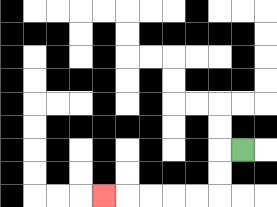{'start': '[10, 6]', 'end': '[4, 8]', 'path_directions': 'L,D,D,L,L,L,L,L', 'path_coordinates': '[[10, 6], [9, 6], [9, 7], [9, 8], [8, 8], [7, 8], [6, 8], [5, 8], [4, 8]]'}